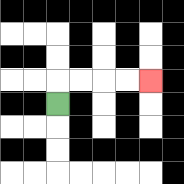{'start': '[2, 4]', 'end': '[6, 3]', 'path_directions': 'U,R,R,R,R', 'path_coordinates': '[[2, 4], [2, 3], [3, 3], [4, 3], [5, 3], [6, 3]]'}